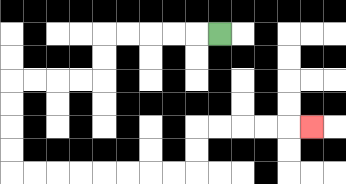{'start': '[9, 1]', 'end': '[13, 5]', 'path_directions': 'L,L,L,L,L,D,D,L,L,L,L,D,D,D,D,R,R,R,R,R,R,R,R,U,U,R,R,R,R,R', 'path_coordinates': '[[9, 1], [8, 1], [7, 1], [6, 1], [5, 1], [4, 1], [4, 2], [4, 3], [3, 3], [2, 3], [1, 3], [0, 3], [0, 4], [0, 5], [0, 6], [0, 7], [1, 7], [2, 7], [3, 7], [4, 7], [5, 7], [6, 7], [7, 7], [8, 7], [8, 6], [8, 5], [9, 5], [10, 5], [11, 5], [12, 5], [13, 5]]'}